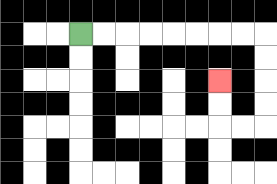{'start': '[3, 1]', 'end': '[9, 3]', 'path_directions': 'R,R,R,R,R,R,R,R,D,D,D,D,L,L,U,U', 'path_coordinates': '[[3, 1], [4, 1], [5, 1], [6, 1], [7, 1], [8, 1], [9, 1], [10, 1], [11, 1], [11, 2], [11, 3], [11, 4], [11, 5], [10, 5], [9, 5], [9, 4], [9, 3]]'}